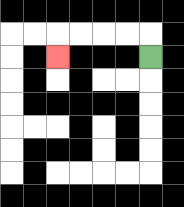{'start': '[6, 2]', 'end': '[2, 2]', 'path_directions': 'U,L,L,L,L,D', 'path_coordinates': '[[6, 2], [6, 1], [5, 1], [4, 1], [3, 1], [2, 1], [2, 2]]'}